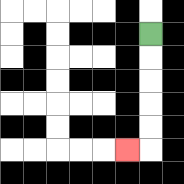{'start': '[6, 1]', 'end': '[5, 6]', 'path_directions': 'D,D,D,D,D,L', 'path_coordinates': '[[6, 1], [6, 2], [6, 3], [6, 4], [6, 5], [6, 6], [5, 6]]'}